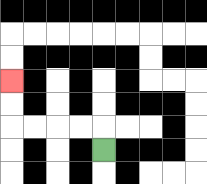{'start': '[4, 6]', 'end': '[0, 3]', 'path_directions': 'U,L,L,L,L,U,U', 'path_coordinates': '[[4, 6], [4, 5], [3, 5], [2, 5], [1, 5], [0, 5], [0, 4], [0, 3]]'}